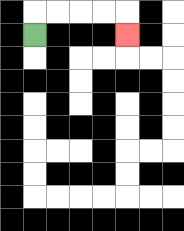{'start': '[1, 1]', 'end': '[5, 1]', 'path_directions': 'U,R,R,R,R,D', 'path_coordinates': '[[1, 1], [1, 0], [2, 0], [3, 0], [4, 0], [5, 0], [5, 1]]'}